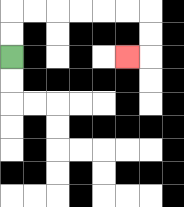{'start': '[0, 2]', 'end': '[5, 2]', 'path_directions': 'U,U,R,R,R,R,R,R,D,D,L', 'path_coordinates': '[[0, 2], [0, 1], [0, 0], [1, 0], [2, 0], [3, 0], [4, 0], [5, 0], [6, 0], [6, 1], [6, 2], [5, 2]]'}